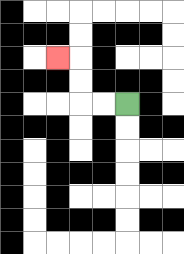{'start': '[5, 4]', 'end': '[2, 2]', 'path_directions': 'L,L,U,U,L', 'path_coordinates': '[[5, 4], [4, 4], [3, 4], [3, 3], [3, 2], [2, 2]]'}